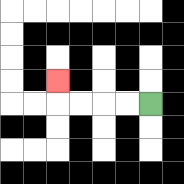{'start': '[6, 4]', 'end': '[2, 3]', 'path_directions': 'L,L,L,L,U', 'path_coordinates': '[[6, 4], [5, 4], [4, 4], [3, 4], [2, 4], [2, 3]]'}